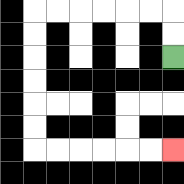{'start': '[7, 2]', 'end': '[7, 6]', 'path_directions': 'U,U,L,L,L,L,L,L,D,D,D,D,D,D,R,R,R,R,R,R', 'path_coordinates': '[[7, 2], [7, 1], [7, 0], [6, 0], [5, 0], [4, 0], [3, 0], [2, 0], [1, 0], [1, 1], [1, 2], [1, 3], [1, 4], [1, 5], [1, 6], [2, 6], [3, 6], [4, 6], [5, 6], [6, 6], [7, 6]]'}